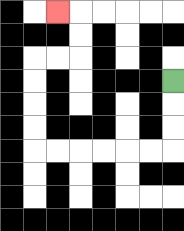{'start': '[7, 3]', 'end': '[2, 0]', 'path_directions': 'D,D,D,L,L,L,L,L,L,U,U,U,U,R,R,U,U,L', 'path_coordinates': '[[7, 3], [7, 4], [7, 5], [7, 6], [6, 6], [5, 6], [4, 6], [3, 6], [2, 6], [1, 6], [1, 5], [1, 4], [1, 3], [1, 2], [2, 2], [3, 2], [3, 1], [3, 0], [2, 0]]'}